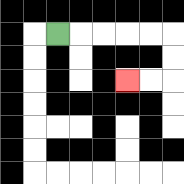{'start': '[2, 1]', 'end': '[5, 3]', 'path_directions': 'R,R,R,R,R,D,D,L,L', 'path_coordinates': '[[2, 1], [3, 1], [4, 1], [5, 1], [6, 1], [7, 1], [7, 2], [7, 3], [6, 3], [5, 3]]'}